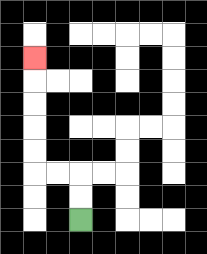{'start': '[3, 9]', 'end': '[1, 2]', 'path_directions': 'U,U,L,L,U,U,U,U,U', 'path_coordinates': '[[3, 9], [3, 8], [3, 7], [2, 7], [1, 7], [1, 6], [1, 5], [1, 4], [1, 3], [1, 2]]'}